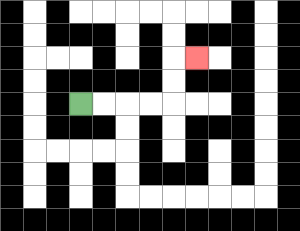{'start': '[3, 4]', 'end': '[8, 2]', 'path_directions': 'R,R,R,R,U,U,R', 'path_coordinates': '[[3, 4], [4, 4], [5, 4], [6, 4], [7, 4], [7, 3], [7, 2], [8, 2]]'}